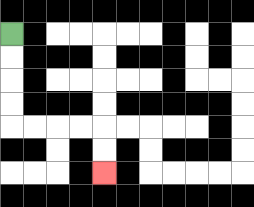{'start': '[0, 1]', 'end': '[4, 7]', 'path_directions': 'D,D,D,D,R,R,R,R,D,D', 'path_coordinates': '[[0, 1], [0, 2], [0, 3], [0, 4], [0, 5], [1, 5], [2, 5], [3, 5], [4, 5], [4, 6], [4, 7]]'}